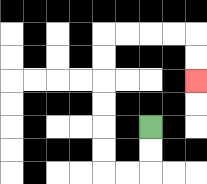{'start': '[6, 5]', 'end': '[8, 3]', 'path_directions': 'D,D,L,L,U,U,U,U,U,U,R,R,R,R,D,D', 'path_coordinates': '[[6, 5], [6, 6], [6, 7], [5, 7], [4, 7], [4, 6], [4, 5], [4, 4], [4, 3], [4, 2], [4, 1], [5, 1], [6, 1], [7, 1], [8, 1], [8, 2], [8, 3]]'}